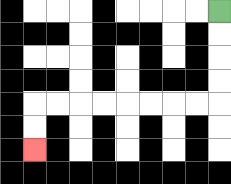{'start': '[9, 0]', 'end': '[1, 6]', 'path_directions': 'D,D,D,D,L,L,L,L,L,L,L,L,D,D', 'path_coordinates': '[[9, 0], [9, 1], [9, 2], [9, 3], [9, 4], [8, 4], [7, 4], [6, 4], [5, 4], [4, 4], [3, 4], [2, 4], [1, 4], [1, 5], [1, 6]]'}